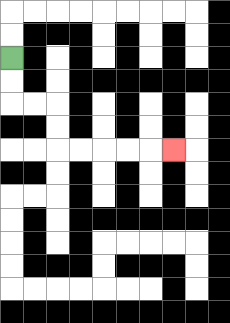{'start': '[0, 2]', 'end': '[7, 6]', 'path_directions': 'D,D,R,R,D,D,R,R,R,R,R', 'path_coordinates': '[[0, 2], [0, 3], [0, 4], [1, 4], [2, 4], [2, 5], [2, 6], [3, 6], [4, 6], [5, 6], [6, 6], [7, 6]]'}